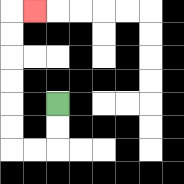{'start': '[2, 4]', 'end': '[1, 0]', 'path_directions': 'D,D,L,L,U,U,U,U,U,U,R', 'path_coordinates': '[[2, 4], [2, 5], [2, 6], [1, 6], [0, 6], [0, 5], [0, 4], [0, 3], [0, 2], [0, 1], [0, 0], [1, 0]]'}